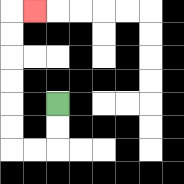{'start': '[2, 4]', 'end': '[1, 0]', 'path_directions': 'D,D,L,L,U,U,U,U,U,U,R', 'path_coordinates': '[[2, 4], [2, 5], [2, 6], [1, 6], [0, 6], [0, 5], [0, 4], [0, 3], [0, 2], [0, 1], [0, 0], [1, 0]]'}